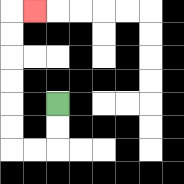{'start': '[2, 4]', 'end': '[1, 0]', 'path_directions': 'D,D,L,L,U,U,U,U,U,U,R', 'path_coordinates': '[[2, 4], [2, 5], [2, 6], [1, 6], [0, 6], [0, 5], [0, 4], [0, 3], [0, 2], [0, 1], [0, 0], [1, 0]]'}